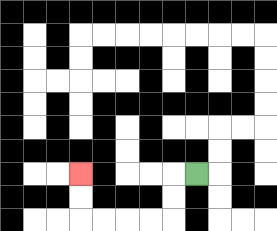{'start': '[8, 7]', 'end': '[3, 7]', 'path_directions': 'L,D,D,L,L,L,L,U,U', 'path_coordinates': '[[8, 7], [7, 7], [7, 8], [7, 9], [6, 9], [5, 9], [4, 9], [3, 9], [3, 8], [3, 7]]'}